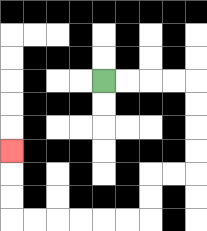{'start': '[4, 3]', 'end': '[0, 6]', 'path_directions': 'R,R,R,R,D,D,D,D,L,L,D,D,L,L,L,L,L,L,U,U,U', 'path_coordinates': '[[4, 3], [5, 3], [6, 3], [7, 3], [8, 3], [8, 4], [8, 5], [8, 6], [8, 7], [7, 7], [6, 7], [6, 8], [6, 9], [5, 9], [4, 9], [3, 9], [2, 9], [1, 9], [0, 9], [0, 8], [0, 7], [0, 6]]'}